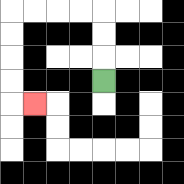{'start': '[4, 3]', 'end': '[1, 4]', 'path_directions': 'U,U,U,L,L,L,L,D,D,D,D,R', 'path_coordinates': '[[4, 3], [4, 2], [4, 1], [4, 0], [3, 0], [2, 0], [1, 0], [0, 0], [0, 1], [0, 2], [0, 3], [0, 4], [1, 4]]'}